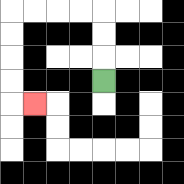{'start': '[4, 3]', 'end': '[1, 4]', 'path_directions': 'U,U,U,L,L,L,L,D,D,D,D,R', 'path_coordinates': '[[4, 3], [4, 2], [4, 1], [4, 0], [3, 0], [2, 0], [1, 0], [0, 0], [0, 1], [0, 2], [0, 3], [0, 4], [1, 4]]'}